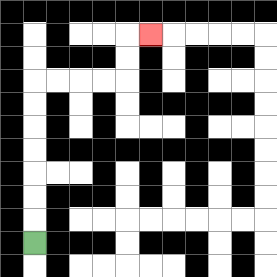{'start': '[1, 10]', 'end': '[6, 1]', 'path_directions': 'U,U,U,U,U,U,U,R,R,R,R,U,U,R', 'path_coordinates': '[[1, 10], [1, 9], [1, 8], [1, 7], [1, 6], [1, 5], [1, 4], [1, 3], [2, 3], [3, 3], [4, 3], [5, 3], [5, 2], [5, 1], [6, 1]]'}